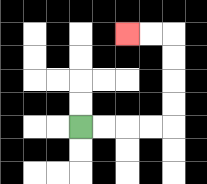{'start': '[3, 5]', 'end': '[5, 1]', 'path_directions': 'R,R,R,R,U,U,U,U,L,L', 'path_coordinates': '[[3, 5], [4, 5], [5, 5], [6, 5], [7, 5], [7, 4], [7, 3], [7, 2], [7, 1], [6, 1], [5, 1]]'}